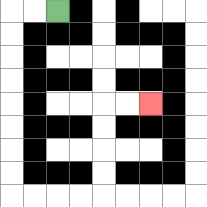{'start': '[2, 0]', 'end': '[6, 4]', 'path_directions': 'L,L,D,D,D,D,D,D,D,D,R,R,R,R,U,U,U,U,R,R', 'path_coordinates': '[[2, 0], [1, 0], [0, 0], [0, 1], [0, 2], [0, 3], [0, 4], [0, 5], [0, 6], [0, 7], [0, 8], [1, 8], [2, 8], [3, 8], [4, 8], [4, 7], [4, 6], [4, 5], [4, 4], [5, 4], [6, 4]]'}